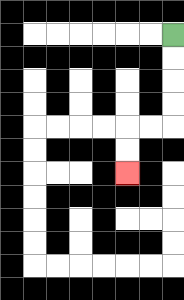{'start': '[7, 1]', 'end': '[5, 7]', 'path_directions': 'D,D,D,D,L,L,D,D', 'path_coordinates': '[[7, 1], [7, 2], [7, 3], [7, 4], [7, 5], [6, 5], [5, 5], [5, 6], [5, 7]]'}